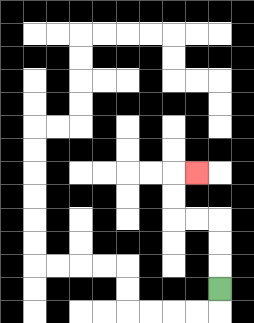{'start': '[9, 12]', 'end': '[8, 7]', 'path_directions': 'U,U,U,L,L,U,U,R', 'path_coordinates': '[[9, 12], [9, 11], [9, 10], [9, 9], [8, 9], [7, 9], [7, 8], [7, 7], [8, 7]]'}